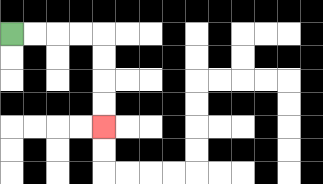{'start': '[0, 1]', 'end': '[4, 5]', 'path_directions': 'R,R,R,R,D,D,D,D', 'path_coordinates': '[[0, 1], [1, 1], [2, 1], [3, 1], [4, 1], [4, 2], [4, 3], [4, 4], [4, 5]]'}